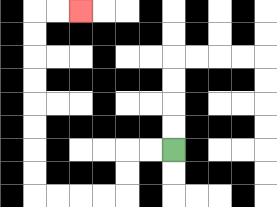{'start': '[7, 6]', 'end': '[3, 0]', 'path_directions': 'L,L,D,D,L,L,L,L,U,U,U,U,U,U,U,U,R,R', 'path_coordinates': '[[7, 6], [6, 6], [5, 6], [5, 7], [5, 8], [4, 8], [3, 8], [2, 8], [1, 8], [1, 7], [1, 6], [1, 5], [1, 4], [1, 3], [1, 2], [1, 1], [1, 0], [2, 0], [3, 0]]'}